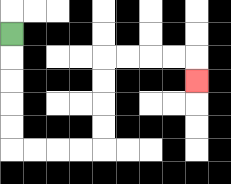{'start': '[0, 1]', 'end': '[8, 3]', 'path_directions': 'D,D,D,D,D,R,R,R,R,U,U,U,U,R,R,R,R,D', 'path_coordinates': '[[0, 1], [0, 2], [0, 3], [0, 4], [0, 5], [0, 6], [1, 6], [2, 6], [3, 6], [4, 6], [4, 5], [4, 4], [4, 3], [4, 2], [5, 2], [6, 2], [7, 2], [8, 2], [8, 3]]'}